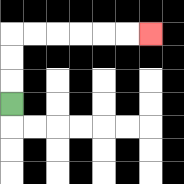{'start': '[0, 4]', 'end': '[6, 1]', 'path_directions': 'U,U,U,R,R,R,R,R,R', 'path_coordinates': '[[0, 4], [0, 3], [0, 2], [0, 1], [1, 1], [2, 1], [3, 1], [4, 1], [5, 1], [6, 1]]'}